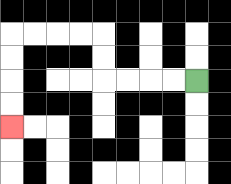{'start': '[8, 3]', 'end': '[0, 5]', 'path_directions': 'L,L,L,L,U,U,L,L,L,L,D,D,D,D', 'path_coordinates': '[[8, 3], [7, 3], [6, 3], [5, 3], [4, 3], [4, 2], [4, 1], [3, 1], [2, 1], [1, 1], [0, 1], [0, 2], [0, 3], [0, 4], [0, 5]]'}